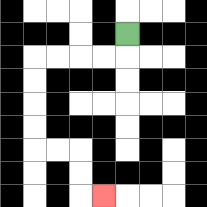{'start': '[5, 1]', 'end': '[4, 8]', 'path_directions': 'D,L,L,L,L,D,D,D,D,R,R,D,D,R', 'path_coordinates': '[[5, 1], [5, 2], [4, 2], [3, 2], [2, 2], [1, 2], [1, 3], [1, 4], [1, 5], [1, 6], [2, 6], [3, 6], [3, 7], [3, 8], [4, 8]]'}